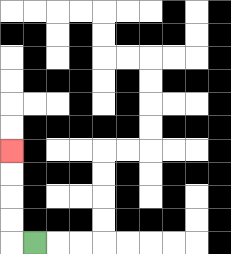{'start': '[1, 10]', 'end': '[0, 6]', 'path_directions': 'L,U,U,U,U', 'path_coordinates': '[[1, 10], [0, 10], [0, 9], [0, 8], [0, 7], [0, 6]]'}